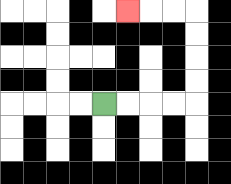{'start': '[4, 4]', 'end': '[5, 0]', 'path_directions': 'R,R,R,R,U,U,U,U,L,L,L', 'path_coordinates': '[[4, 4], [5, 4], [6, 4], [7, 4], [8, 4], [8, 3], [8, 2], [8, 1], [8, 0], [7, 0], [6, 0], [5, 0]]'}